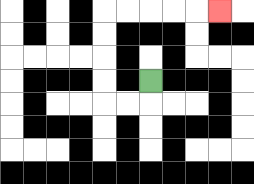{'start': '[6, 3]', 'end': '[9, 0]', 'path_directions': 'D,L,L,U,U,U,U,R,R,R,R,R', 'path_coordinates': '[[6, 3], [6, 4], [5, 4], [4, 4], [4, 3], [4, 2], [4, 1], [4, 0], [5, 0], [6, 0], [7, 0], [8, 0], [9, 0]]'}